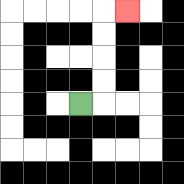{'start': '[3, 4]', 'end': '[5, 0]', 'path_directions': 'R,U,U,U,U,R', 'path_coordinates': '[[3, 4], [4, 4], [4, 3], [4, 2], [4, 1], [4, 0], [5, 0]]'}